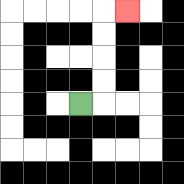{'start': '[3, 4]', 'end': '[5, 0]', 'path_directions': 'R,U,U,U,U,R', 'path_coordinates': '[[3, 4], [4, 4], [4, 3], [4, 2], [4, 1], [4, 0], [5, 0]]'}